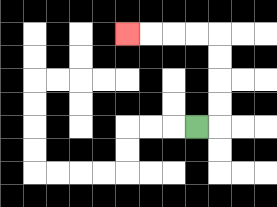{'start': '[8, 5]', 'end': '[5, 1]', 'path_directions': 'R,U,U,U,U,L,L,L,L', 'path_coordinates': '[[8, 5], [9, 5], [9, 4], [9, 3], [9, 2], [9, 1], [8, 1], [7, 1], [6, 1], [5, 1]]'}